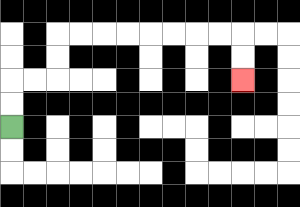{'start': '[0, 5]', 'end': '[10, 3]', 'path_directions': 'U,U,R,R,U,U,R,R,R,R,R,R,R,R,D,D', 'path_coordinates': '[[0, 5], [0, 4], [0, 3], [1, 3], [2, 3], [2, 2], [2, 1], [3, 1], [4, 1], [5, 1], [6, 1], [7, 1], [8, 1], [9, 1], [10, 1], [10, 2], [10, 3]]'}